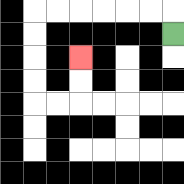{'start': '[7, 1]', 'end': '[3, 2]', 'path_directions': 'U,L,L,L,L,L,L,D,D,D,D,R,R,U,U', 'path_coordinates': '[[7, 1], [7, 0], [6, 0], [5, 0], [4, 0], [3, 0], [2, 0], [1, 0], [1, 1], [1, 2], [1, 3], [1, 4], [2, 4], [3, 4], [3, 3], [3, 2]]'}